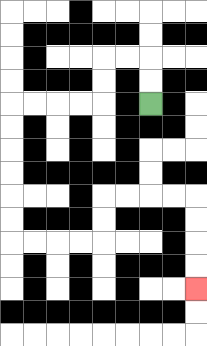{'start': '[6, 4]', 'end': '[8, 12]', 'path_directions': 'U,U,L,L,D,D,L,L,L,L,D,D,D,D,D,D,R,R,R,R,U,U,R,R,R,R,D,D,D,D', 'path_coordinates': '[[6, 4], [6, 3], [6, 2], [5, 2], [4, 2], [4, 3], [4, 4], [3, 4], [2, 4], [1, 4], [0, 4], [0, 5], [0, 6], [0, 7], [0, 8], [0, 9], [0, 10], [1, 10], [2, 10], [3, 10], [4, 10], [4, 9], [4, 8], [5, 8], [6, 8], [7, 8], [8, 8], [8, 9], [8, 10], [8, 11], [8, 12]]'}